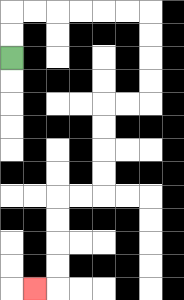{'start': '[0, 2]', 'end': '[1, 12]', 'path_directions': 'U,U,R,R,R,R,R,R,D,D,D,D,L,L,D,D,D,D,L,L,D,D,D,D,L', 'path_coordinates': '[[0, 2], [0, 1], [0, 0], [1, 0], [2, 0], [3, 0], [4, 0], [5, 0], [6, 0], [6, 1], [6, 2], [6, 3], [6, 4], [5, 4], [4, 4], [4, 5], [4, 6], [4, 7], [4, 8], [3, 8], [2, 8], [2, 9], [2, 10], [2, 11], [2, 12], [1, 12]]'}